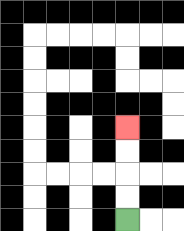{'start': '[5, 9]', 'end': '[5, 5]', 'path_directions': 'U,U,U,U', 'path_coordinates': '[[5, 9], [5, 8], [5, 7], [5, 6], [5, 5]]'}